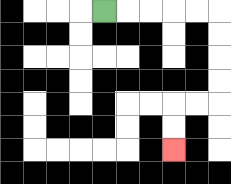{'start': '[4, 0]', 'end': '[7, 6]', 'path_directions': 'R,R,R,R,R,D,D,D,D,L,L,D,D', 'path_coordinates': '[[4, 0], [5, 0], [6, 0], [7, 0], [8, 0], [9, 0], [9, 1], [9, 2], [9, 3], [9, 4], [8, 4], [7, 4], [7, 5], [7, 6]]'}